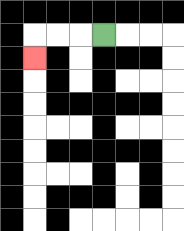{'start': '[4, 1]', 'end': '[1, 2]', 'path_directions': 'L,L,L,D', 'path_coordinates': '[[4, 1], [3, 1], [2, 1], [1, 1], [1, 2]]'}